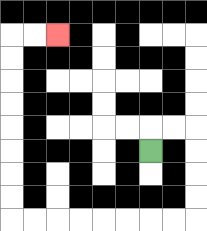{'start': '[6, 6]', 'end': '[2, 1]', 'path_directions': 'U,R,R,D,D,D,D,L,L,L,L,L,L,L,L,U,U,U,U,U,U,U,U,R,R', 'path_coordinates': '[[6, 6], [6, 5], [7, 5], [8, 5], [8, 6], [8, 7], [8, 8], [8, 9], [7, 9], [6, 9], [5, 9], [4, 9], [3, 9], [2, 9], [1, 9], [0, 9], [0, 8], [0, 7], [0, 6], [0, 5], [0, 4], [0, 3], [0, 2], [0, 1], [1, 1], [2, 1]]'}